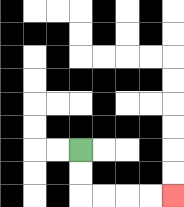{'start': '[3, 6]', 'end': '[7, 8]', 'path_directions': 'D,D,R,R,R,R', 'path_coordinates': '[[3, 6], [3, 7], [3, 8], [4, 8], [5, 8], [6, 8], [7, 8]]'}